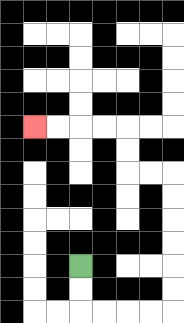{'start': '[3, 11]', 'end': '[1, 5]', 'path_directions': 'D,D,R,R,R,R,U,U,U,U,U,U,L,L,U,U,L,L,L,L', 'path_coordinates': '[[3, 11], [3, 12], [3, 13], [4, 13], [5, 13], [6, 13], [7, 13], [7, 12], [7, 11], [7, 10], [7, 9], [7, 8], [7, 7], [6, 7], [5, 7], [5, 6], [5, 5], [4, 5], [3, 5], [2, 5], [1, 5]]'}